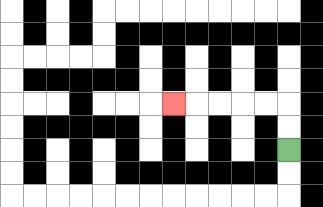{'start': '[12, 6]', 'end': '[7, 4]', 'path_directions': 'U,U,L,L,L,L,L', 'path_coordinates': '[[12, 6], [12, 5], [12, 4], [11, 4], [10, 4], [9, 4], [8, 4], [7, 4]]'}